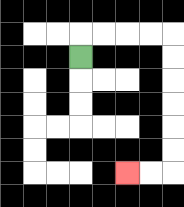{'start': '[3, 2]', 'end': '[5, 7]', 'path_directions': 'U,R,R,R,R,D,D,D,D,D,D,L,L', 'path_coordinates': '[[3, 2], [3, 1], [4, 1], [5, 1], [6, 1], [7, 1], [7, 2], [7, 3], [7, 4], [7, 5], [7, 6], [7, 7], [6, 7], [5, 7]]'}